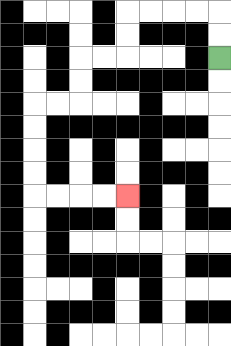{'start': '[9, 2]', 'end': '[5, 8]', 'path_directions': 'U,U,L,L,L,L,D,D,L,L,D,D,L,L,D,D,D,D,R,R,R,R', 'path_coordinates': '[[9, 2], [9, 1], [9, 0], [8, 0], [7, 0], [6, 0], [5, 0], [5, 1], [5, 2], [4, 2], [3, 2], [3, 3], [3, 4], [2, 4], [1, 4], [1, 5], [1, 6], [1, 7], [1, 8], [2, 8], [3, 8], [4, 8], [5, 8]]'}